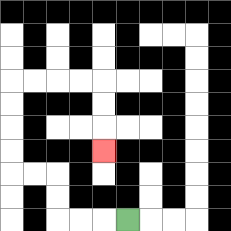{'start': '[5, 9]', 'end': '[4, 6]', 'path_directions': 'L,L,L,U,U,L,L,U,U,U,U,R,R,R,R,D,D,D', 'path_coordinates': '[[5, 9], [4, 9], [3, 9], [2, 9], [2, 8], [2, 7], [1, 7], [0, 7], [0, 6], [0, 5], [0, 4], [0, 3], [1, 3], [2, 3], [3, 3], [4, 3], [4, 4], [4, 5], [4, 6]]'}